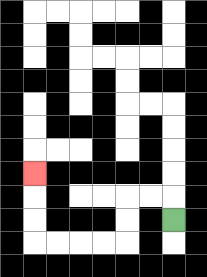{'start': '[7, 9]', 'end': '[1, 7]', 'path_directions': 'U,L,L,D,D,L,L,L,L,U,U,U', 'path_coordinates': '[[7, 9], [7, 8], [6, 8], [5, 8], [5, 9], [5, 10], [4, 10], [3, 10], [2, 10], [1, 10], [1, 9], [1, 8], [1, 7]]'}